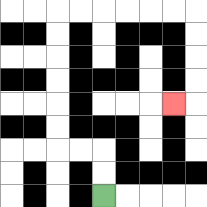{'start': '[4, 8]', 'end': '[7, 4]', 'path_directions': 'U,U,L,L,U,U,U,U,U,U,R,R,R,R,R,R,D,D,D,D,L', 'path_coordinates': '[[4, 8], [4, 7], [4, 6], [3, 6], [2, 6], [2, 5], [2, 4], [2, 3], [2, 2], [2, 1], [2, 0], [3, 0], [4, 0], [5, 0], [6, 0], [7, 0], [8, 0], [8, 1], [8, 2], [8, 3], [8, 4], [7, 4]]'}